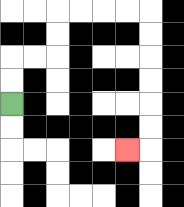{'start': '[0, 4]', 'end': '[5, 6]', 'path_directions': 'U,U,R,R,U,U,R,R,R,R,D,D,D,D,D,D,L', 'path_coordinates': '[[0, 4], [0, 3], [0, 2], [1, 2], [2, 2], [2, 1], [2, 0], [3, 0], [4, 0], [5, 0], [6, 0], [6, 1], [6, 2], [6, 3], [6, 4], [6, 5], [6, 6], [5, 6]]'}